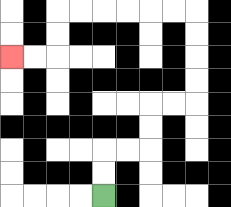{'start': '[4, 8]', 'end': '[0, 2]', 'path_directions': 'U,U,R,R,U,U,R,R,U,U,U,U,L,L,L,L,L,L,D,D,L,L', 'path_coordinates': '[[4, 8], [4, 7], [4, 6], [5, 6], [6, 6], [6, 5], [6, 4], [7, 4], [8, 4], [8, 3], [8, 2], [8, 1], [8, 0], [7, 0], [6, 0], [5, 0], [4, 0], [3, 0], [2, 0], [2, 1], [2, 2], [1, 2], [0, 2]]'}